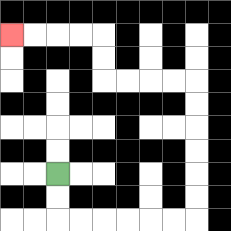{'start': '[2, 7]', 'end': '[0, 1]', 'path_directions': 'D,D,R,R,R,R,R,R,U,U,U,U,U,U,L,L,L,L,U,U,L,L,L,L', 'path_coordinates': '[[2, 7], [2, 8], [2, 9], [3, 9], [4, 9], [5, 9], [6, 9], [7, 9], [8, 9], [8, 8], [8, 7], [8, 6], [8, 5], [8, 4], [8, 3], [7, 3], [6, 3], [5, 3], [4, 3], [4, 2], [4, 1], [3, 1], [2, 1], [1, 1], [0, 1]]'}